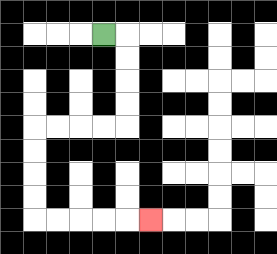{'start': '[4, 1]', 'end': '[6, 9]', 'path_directions': 'R,D,D,D,D,L,L,L,L,D,D,D,D,R,R,R,R,R', 'path_coordinates': '[[4, 1], [5, 1], [5, 2], [5, 3], [5, 4], [5, 5], [4, 5], [3, 5], [2, 5], [1, 5], [1, 6], [1, 7], [1, 8], [1, 9], [2, 9], [3, 9], [4, 9], [5, 9], [6, 9]]'}